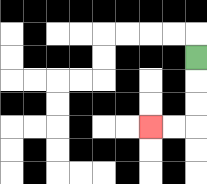{'start': '[8, 2]', 'end': '[6, 5]', 'path_directions': 'D,D,D,L,L', 'path_coordinates': '[[8, 2], [8, 3], [8, 4], [8, 5], [7, 5], [6, 5]]'}